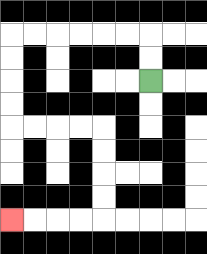{'start': '[6, 3]', 'end': '[0, 9]', 'path_directions': 'U,U,L,L,L,L,L,L,D,D,D,D,R,R,R,R,D,D,D,D,L,L,L,L', 'path_coordinates': '[[6, 3], [6, 2], [6, 1], [5, 1], [4, 1], [3, 1], [2, 1], [1, 1], [0, 1], [0, 2], [0, 3], [0, 4], [0, 5], [1, 5], [2, 5], [3, 5], [4, 5], [4, 6], [4, 7], [4, 8], [4, 9], [3, 9], [2, 9], [1, 9], [0, 9]]'}